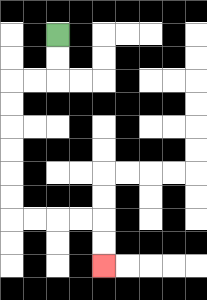{'start': '[2, 1]', 'end': '[4, 11]', 'path_directions': 'D,D,L,L,D,D,D,D,D,D,R,R,R,R,D,D', 'path_coordinates': '[[2, 1], [2, 2], [2, 3], [1, 3], [0, 3], [0, 4], [0, 5], [0, 6], [0, 7], [0, 8], [0, 9], [1, 9], [2, 9], [3, 9], [4, 9], [4, 10], [4, 11]]'}